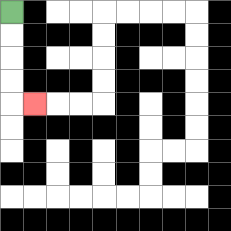{'start': '[0, 0]', 'end': '[1, 4]', 'path_directions': 'D,D,D,D,R', 'path_coordinates': '[[0, 0], [0, 1], [0, 2], [0, 3], [0, 4], [1, 4]]'}